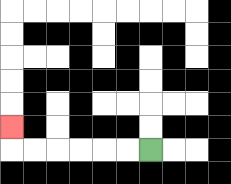{'start': '[6, 6]', 'end': '[0, 5]', 'path_directions': 'L,L,L,L,L,L,U', 'path_coordinates': '[[6, 6], [5, 6], [4, 6], [3, 6], [2, 6], [1, 6], [0, 6], [0, 5]]'}